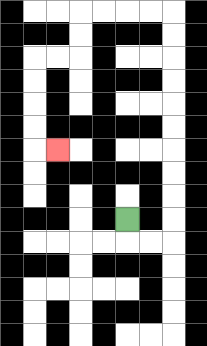{'start': '[5, 9]', 'end': '[2, 6]', 'path_directions': 'D,R,R,U,U,U,U,U,U,U,U,U,U,L,L,L,L,D,D,L,L,D,D,D,D,R', 'path_coordinates': '[[5, 9], [5, 10], [6, 10], [7, 10], [7, 9], [7, 8], [7, 7], [7, 6], [7, 5], [7, 4], [7, 3], [7, 2], [7, 1], [7, 0], [6, 0], [5, 0], [4, 0], [3, 0], [3, 1], [3, 2], [2, 2], [1, 2], [1, 3], [1, 4], [1, 5], [1, 6], [2, 6]]'}